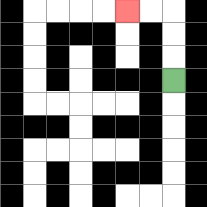{'start': '[7, 3]', 'end': '[5, 0]', 'path_directions': 'U,U,U,L,L', 'path_coordinates': '[[7, 3], [7, 2], [7, 1], [7, 0], [6, 0], [5, 0]]'}